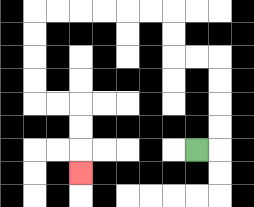{'start': '[8, 6]', 'end': '[3, 7]', 'path_directions': 'R,U,U,U,U,L,L,U,U,L,L,L,L,L,L,D,D,D,D,R,R,D,D,D', 'path_coordinates': '[[8, 6], [9, 6], [9, 5], [9, 4], [9, 3], [9, 2], [8, 2], [7, 2], [7, 1], [7, 0], [6, 0], [5, 0], [4, 0], [3, 0], [2, 0], [1, 0], [1, 1], [1, 2], [1, 3], [1, 4], [2, 4], [3, 4], [3, 5], [3, 6], [3, 7]]'}